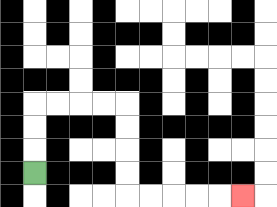{'start': '[1, 7]', 'end': '[10, 8]', 'path_directions': 'U,U,U,R,R,R,R,D,D,D,D,R,R,R,R,R', 'path_coordinates': '[[1, 7], [1, 6], [1, 5], [1, 4], [2, 4], [3, 4], [4, 4], [5, 4], [5, 5], [5, 6], [5, 7], [5, 8], [6, 8], [7, 8], [8, 8], [9, 8], [10, 8]]'}